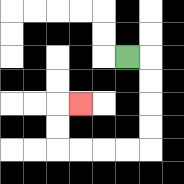{'start': '[5, 2]', 'end': '[3, 4]', 'path_directions': 'R,D,D,D,D,L,L,L,L,U,U,R', 'path_coordinates': '[[5, 2], [6, 2], [6, 3], [6, 4], [6, 5], [6, 6], [5, 6], [4, 6], [3, 6], [2, 6], [2, 5], [2, 4], [3, 4]]'}